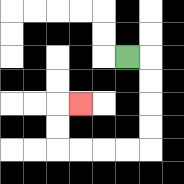{'start': '[5, 2]', 'end': '[3, 4]', 'path_directions': 'R,D,D,D,D,L,L,L,L,U,U,R', 'path_coordinates': '[[5, 2], [6, 2], [6, 3], [6, 4], [6, 5], [6, 6], [5, 6], [4, 6], [3, 6], [2, 6], [2, 5], [2, 4], [3, 4]]'}